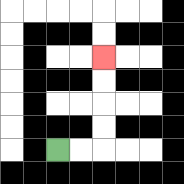{'start': '[2, 6]', 'end': '[4, 2]', 'path_directions': 'R,R,U,U,U,U', 'path_coordinates': '[[2, 6], [3, 6], [4, 6], [4, 5], [4, 4], [4, 3], [4, 2]]'}